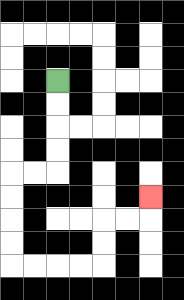{'start': '[2, 3]', 'end': '[6, 8]', 'path_directions': 'D,D,D,D,L,L,D,D,D,D,R,R,R,R,U,U,R,R,U', 'path_coordinates': '[[2, 3], [2, 4], [2, 5], [2, 6], [2, 7], [1, 7], [0, 7], [0, 8], [0, 9], [0, 10], [0, 11], [1, 11], [2, 11], [3, 11], [4, 11], [4, 10], [4, 9], [5, 9], [6, 9], [6, 8]]'}